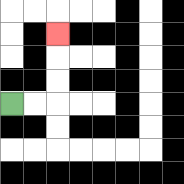{'start': '[0, 4]', 'end': '[2, 1]', 'path_directions': 'R,R,U,U,U', 'path_coordinates': '[[0, 4], [1, 4], [2, 4], [2, 3], [2, 2], [2, 1]]'}